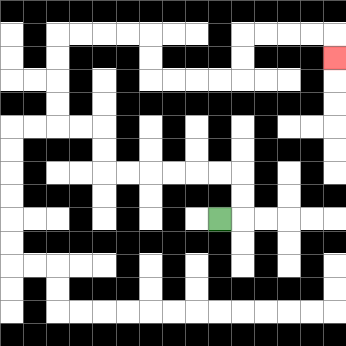{'start': '[9, 9]', 'end': '[14, 2]', 'path_directions': 'R,U,U,L,L,L,L,L,L,U,U,L,L,U,U,U,U,R,R,R,R,D,D,R,R,R,R,U,U,R,R,R,R,D', 'path_coordinates': '[[9, 9], [10, 9], [10, 8], [10, 7], [9, 7], [8, 7], [7, 7], [6, 7], [5, 7], [4, 7], [4, 6], [4, 5], [3, 5], [2, 5], [2, 4], [2, 3], [2, 2], [2, 1], [3, 1], [4, 1], [5, 1], [6, 1], [6, 2], [6, 3], [7, 3], [8, 3], [9, 3], [10, 3], [10, 2], [10, 1], [11, 1], [12, 1], [13, 1], [14, 1], [14, 2]]'}